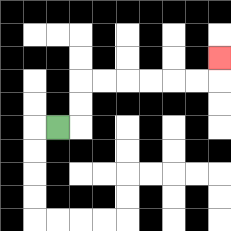{'start': '[2, 5]', 'end': '[9, 2]', 'path_directions': 'R,U,U,R,R,R,R,R,R,U', 'path_coordinates': '[[2, 5], [3, 5], [3, 4], [3, 3], [4, 3], [5, 3], [6, 3], [7, 3], [8, 3], [9, 3], [9, 2]]'}